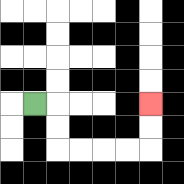{'start': '[1, 4]', 'end': '[6, 4]', 'path_directions': 'R,D,D,R,R,R,R,U,U', 'path_coordinates': '[[1, 4], [2, 4], [2, 5], [2, 6], [3, 6], [4, 6], [5, 6], [6, 6], [6, 5], [6, 4]]'}